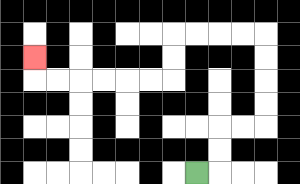{'start': '[8, 7]', 'end': '[1, 2]', 'path_directions': 'R,U,U,R,R,U,U,U,U,L,L,L,L,D,D,L,L,L,L,L,L,U', 'path_coordinates': '[[8, 7], [9, 7], [9, 6], [9, 5], [10, 5], [11, 5], [11, 4], [11, 3], [11, 2], [11, 1], [10, 1], [9, 1], [8, 1], [7, 1], [7, 2], [7, 3], [6, 3], [5, 3], [4, 3], [3, 3], [2, 3], [1, 3], [1, 2]]'}